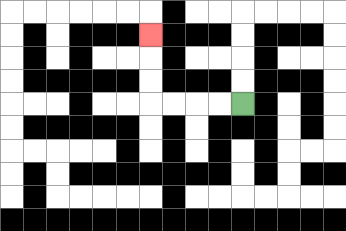{'start': '[10, 4]', 'end': '[6, 1]', 'path_directions': 'L,L,L,L,U,U,U', 'path_coordinates': '[[10, 4], [9, 4], [8, 4], [7, 4], [6, 4], [6, 3], [6, 2], [6, 1]]'}